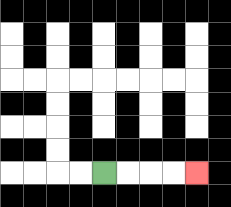{'start': '[4, 7]', 'end': '[8, 7]', 'path_directions': 'R,R,R,R', 'path_coordinates': '[[4, 7], [5, 7], [6, 7], [7, 7], [8, 7]]'}